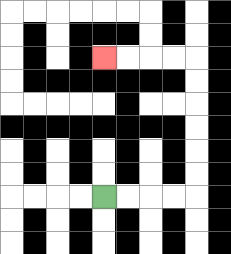{'start': '[4, 8]', 'end': '[4, 2]', 'path_directions': 'R,R,R,R,U,U,U,U,U,U,L,L,L,L', 'path_coordinates': '[[4, 8], [5, 8], [6, 8], [7, 8], [8, 8], [8, 7], [8, 6], [8, 5], [8, 4], [8, 3], [8, 2], [7, 2], [6, 2], [5, 2], [4, 2]]'}